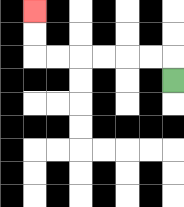{'start': '[7, 3]', 'end': '[1, 0]', 'path_directions': 'U,L,L,L,L,L,L,U,U', 'path_coordinates': '[[7, 3], [7, 2], [6, 2], [5, 2], [4, 2], [3, 2], [2, 2], [1, 2], [1, 1], [1, 0]]'}